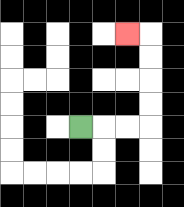{'start': '[3, 5]', 'end': '[5, 1]', 'path_directions': 'R,R,R,U,U,U,U,L', 'path_coordinates': '[[3, 5], [4, 5], [5, 5], [6, 5], [6, 4], [6, 3], [6, 2], [6, 1], [5, 1]]'}